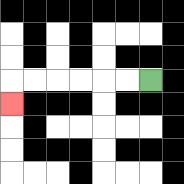{'start': '[6, 3]', 'end': '[0, 4]', 'path_directions': 'L,L,L,L,L,L,D', 'path_coordinates': '[[6, 3], [5, 3], [4, 3], [3, 3], [2, 3], [1, 3], [0, 3], [0, 4]]'}